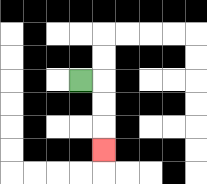{'start': '[3, 3]', 'end': '[4, 6]', 'path_directions': 'R,D,D,D', 'path_coordinates': '[[3, 3], [4, 3], [4, 4], [4, 5], [4, 6]]'}